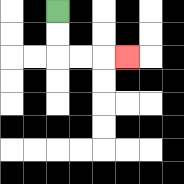{'start': '[2, 0]', 'end': '[5, 2]', 'path_directions': 'D,D,R,R,R', 'path_coordinates': '[[2, 0], [2, 1], [2, 2], [3, 2], [4, 2], [5, 2]]'}